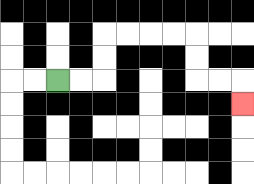{'start': '[2, 3]', 'end': '[10, 4]', 'path_directions': 'R,R,U,U,R,R,R,R,D,D,R,R,D', 'path_coordinates': '[[2, 3], [3, 3], [4, 3], [4, 2], [4, 1], [5, 1], [6, 1], [7, 1], [8, 1], [8, 2], [8, 3], [9, 3], [10, 3], [10, 4]]'}